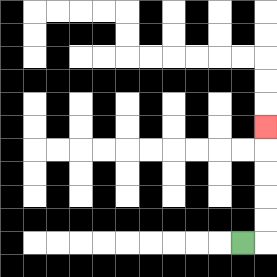{'start': '[10, 10]', 'end': '[11, 5]', 'path_directions': 'R,U,U,U,U,U', 'path_coordinates': '[[10, 10], [11, 10], [11, 9], [11, 8], [11, 7], [11, 6], [11, 5]]'}